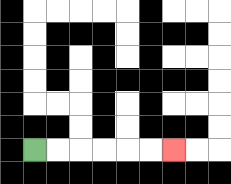{'start': '[1, 6]', 'end': '[7, 6]', 'path_directions': 'R,R,R,R,R,R', 'path_coordinates': '[[1, 6], [2, 6], [3, 6], [4, 6], [5, 6], [6, 6], [7, 6]]'}